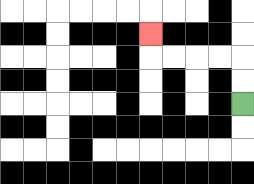{'start': '[10, 4]', 'end': '[6, 1]', 'path_directions': 'U,U,L,L,L,L,U', 'path_coordinates': '[[10, 4], [10, 3], [10, 2], [9, 2], [8, 2], [7, 2], [6, 2], [6, 1]]'}